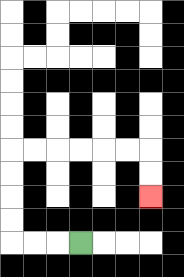{'start': '[3, 10]', 'end': '[6, 8]', 'path_directions': 'L,L,L,U,U,U,U,R,R,R,R,R,R,D,D', 'path_coordinates': '[[3, 10], [2, 10], [1, 10], [0, 10], [0, 9], [0, 8], [0, 7], [0, 6], [1, 6], [2, 6], [3, 6], [4, 6], [5, 6], [6, 6], [6, 7], [6, 8]]'}